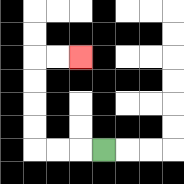{'start': '[4, 6]', 'end': '[3, 2]', 'path_directions': 'L,L,L,U,U,U,U,R,R', 'path_coordinates': '[[4, 6], [3, 6], [2, 6], [1, 6], [1, 5], [1, 4], [1, 3], [1, 2], [2, 2], [3, 2]]'}